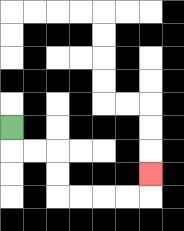{'start': '[0, 5]', 'end': '[6, 7]', 'path_directions': 'D,R,R,D,D,R,R,R,R,U', 'path_coordinates': '[[0, 5], [0, 6], [1, 6], [2, 6], [2, 7], [2, 8], [3, 8], [4, 8], [5, 8], [6, 8], [6, 7]]'}